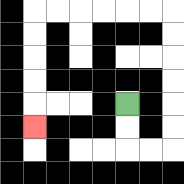{'start': '[5, 4]', 'end': '[1, 5]', 'path_directions': 'D,D,R,R,U,U,U,U,U,U,L,L,L,L,L,L,D,D,D,D,D', 'path_coordinates': '[[5, 4], [5, 5], [5, 6], [6, 6], [7, 6], [7, 5], [7, 4], [7, 3], [7, 2], [7, 1], [7, 0], [6, 0], [5, 0], [4, 0], [3, 0], [2, 0], [1, 0], [1, 1], [1, 2], [1, 3], [1, 4], [1, 5]]'}